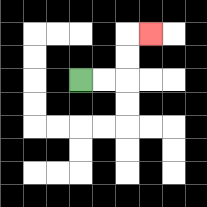{'start': '[3, 3]', 'end': '[6, 1]', 'path_directions': 'R,R,U,U,R', 'path_coordinates': '[[3, 3], [4, 3], [5, 3], [5, 2], [5, 1], [6, 1]]'}